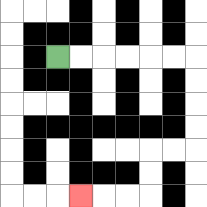{'start': '[2, 2]', 'end': '[3, 8]', 'path_directions': 'R,R,R,R,R,R,D,D,D,D,L,L,D,D,L,L,L', 'path_coordinates': '[[2, 2], [3, 2], [4, 2], [5, 2], [6, 2], [7, 2], [8, 2], [8, 3], [8, 4], [8, 5], [8, 6], [7, 6], [6, 6], [6, 7], [6, 8], [5, 8], [4, 8], [3, 8]]'}